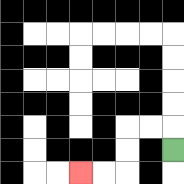{'start': '[7, 6]', 'end': '[3, 7]', 'path_directions': 'U,L,L,D,D,L,L', 'path_coordinates': '[[7, 6], [7, 5], [6, 5], [5, 5], [5, 6], [5, 7], [4, 7], [3, 7]]'}